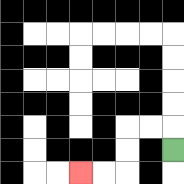{'start': '[7, 6]', 'end': '[3, 7]', 'path_directions': 'U,L,L,D,D,L,L', 'path_coordinates': '[[7, 6], [7, 5], [6, 5], [5, 5], [5, 6], [5, 7], [4, 7], [3, 7]]'}